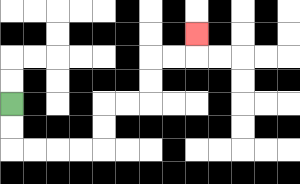{'start': '[0, 4]', 'end': '[8, 1]', 'path_directions': 'D,D,R,R,R,R,U,U,R,R,U,U,R,R,U', 'path_coordinates': '[[0, 4], [0, 5], [0, 6], [1, 6], [2, 6], [3, 6], [4, 6], [4, 5], [4, 4], [5, 4], [6, 4], [6, 3], [6, 2], [7, 2], [8, 2], [8, 1]]'}